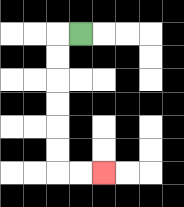{'start': '[3, 1]', 'end': '[4, 7]', 'path_directions': 'L,D,D,D,D,D,D,R,R', 'path_coordinates': '[[3, 1], [2, 1], [2, 2], [2, 3], [2, 4], [2, 5], [2, 6], [2, 7], [3, 7], [4, 7]]'}